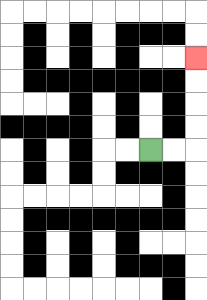{'start': '[6, 6]', 'end': '[8, 2]', 'path_directions': 'R,R,U,U,U,U', 'path_coordinates': '[[6, 6], [7, 6], [8, 6], [8, 5], [8, 4], [8, 3], [8, 2]]'}